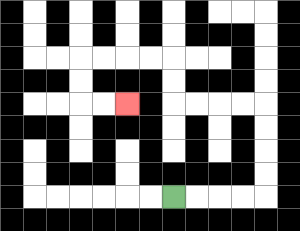{'start': '[7, 8]', 'end': '[5, 4]', 'path_directions': 'R,R,R,R,U,U,U,U,L,L,L,L,U,U,L,L,L,L,D,D,R,R', 'path_coordinates': '[[7, 8], [8, 8], [9, 8], [10, 8], [11, 8], [11, 7], [11, 6], [11, 5], [11, 4], [10, 4], [9, 4], [8, 4], [7, 4], [7, 3], [7, 2], [6, 2], [5, 2], [4, 2], [3, 2], [3, 3], [3, 4], [4, 4], [5, 4]]'}